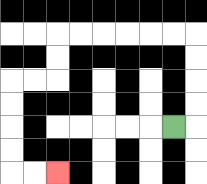{'start': '[7, 5]', 'end': '[2, 7]', 'path_directions': 'R,U,U,U,U,L,L,L,L,L,L,D,D,L,L,D,D,D,D,R,R', 'path_coordinates': '[[7, 5], [8, 5], [8, 4], [8, 3], [8, 2], [8, 1], [7, 1], [6, 1], [5, 1], [4, 1], [3, 1], [2, 1], [2, 2], [2, 3], [1, 3], [0, 3], [0, 4], [0, 5], [0, 6], [0, 7], [1, 7], [2, 7]]'}